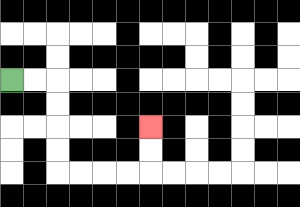{'start': '[0, 3]', 'end': '[6, 5]', 'path_directions': 'R,R,D,D,D,D,R,R,R,R,U,U', 'path_coordinates': '[[0, 3], [1, 3], [2, 3], [2, 4], [2, 5], [2, 6], [2, 7], [3, 7], [4, 7], [5, 7], [6, 7], [6, 6], [6, 5]]'}